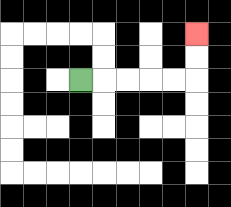{'start': '[3, 3]', 'end': '[8, 1]', 'path_directions': 'R,R,R,R,R,U,U', 'path_coordinates': '[[3, 3], [4, 3], [5, 3], [6, 3], [7, 3], [8, 3], [8, 2], [8, 1]]'}